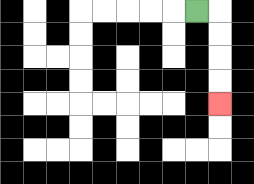{'start': '[8, 0]', 'end': '[9, 4]', 'path_directions': 'R,D,D,D,D', 'path_coordinates': '[[8, 0], [9, 0], [9, 1], [9, 2], [9, 3], [9, 4]]'}